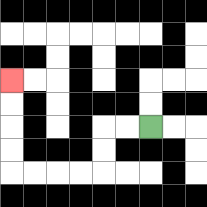{'start': '[6, 5]', 'end': '[0, 3]', 'path_directions': 'L,L,D,D,L,L,L,L,U,U,U,U', 'path_coordinates': '[[6, 5], [5, 5], [4, 5], [4, 6], [4, 7], [3, 7], [2, 7], [1, 7], [0, 7], [0, 6], [0, 5], [0, 4], [0, 3]]'}